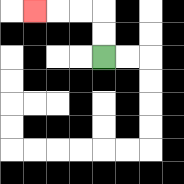{'start': '[4, 2]', 'end': '[1, 0]', 'path_directions': 'U,U,L,L,L', 'path_coordinates': '[[4, 2], [4, 1], [4, 0], [3, 0], [2, 0], [1, 0]]'}